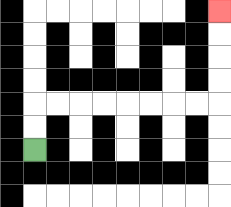{'start': '[1, 6]', 'end': '[9, 0]', 'path_directions': 'U,U,R,R,R,R,R,R,R,R,U,U,U,U', 'path_coordinates': '[[1, 6], [1, 5], [1, 4], [2, 4], [3, 4], [4, 4], [5, 4], [6, 4], [7, 4], [8, 4], [9, 4], [9, 3], [9, 2], [9, 1], [9, 0]]'}